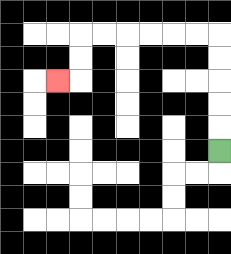{'start': '[9, 6]', 'end': '[2, 3]', 'path_directions': 'U,U,U,U,U,L,L,L,L,L,L,D,D,L', 'path_coordinates': '[[9, 6], [9, 5], [9, 4], [9, 3], [9, 2], [9, 1], [8, 1], [7, 1], [6, 1], [5, 1], [4, 1], [3, 1], [3, 2], [3, 3], [2, 3]]'}